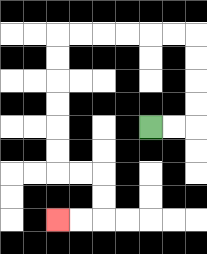{'start': '[6, 5]', 'end': '[2, 9]', 'path_directions': 'R,R,U,U,U,U,L,L,L,L,L,L,D,D,D,D,D,D,R,R,D,D,L,L', 'path_coordinates': '[[6, 5], [7, 5], [8, 5], [8, 4], [8, 3], [8, 2], [8, 1], [7, 1], [6, 1], [5, 1], [4, 1], [3, 1], [2, 1], [2, 2], [2, 3], [2, 4], [2, 5], [2, 6], [2, 7], [3, 7], [4, 7], [4, 8], [4, 9], [3, 9], [2, 9]]'}